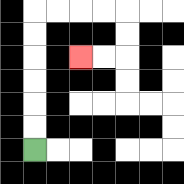{'start': '[1, 6]', 'end': '[3, 2]', 'path_directions': 'U,U,U,U,U,U,R,R,R,R,D,D,L,L', 'path_coordinates': '[[1, 6], [1, 5], [1, 4], [1, 3], [1, 2], [1, 1], [1, 0], [2, 0], [3, 0], [4, 0], [5, 0], [5, 1], [5, 2], [4, 2], [3, 2]]'}